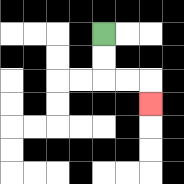{'start': '[4, 1]', 'end': '[6, 4]', 'path_directions': 'D,D,R,R,D', 'path_coordinates': '[[4, 1], [4, 2], [4, 3], [5, 3], [6, 3], [6, 4]]'}